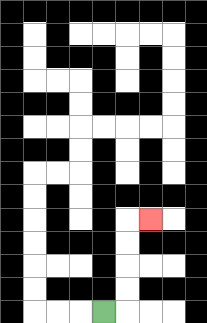{'start': '[4, 13]', 'end': '[6, 9]', 'path_directions': 'R,U,U,U,U,R', 'path_coordinates': '[[4, 13], [5, 13], [5, 12], [5, 11], [5, 10], [5, 9], [6, 9]]'}